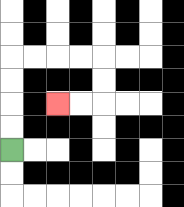{'start': '[0, 6]', 'end': '[2, 4]', 'path_directions': 'U,U,U,U,R,R,R,R,D,D,L,L', 'path_coordinates': '[[0, 6], [0, 5], [0, 4], [0, 3], [0, 2], [1, 2], [2, 2], [3, 2], [4, 2], [4, 3], [4, 4], [3, 4], [2, 4]]'}